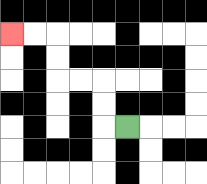{'start': '[5, 5]', 'end': '[0, 1]', 'path_directions': 'L,U,U,L,L,U,U,L,L', 'path_coordinates': '[[5, 5], [4, 5], [4, 4], [4, 3], [3, 3], [2, 3], [2, 2], [2, 1], [1, 1], [0, 1]]'}